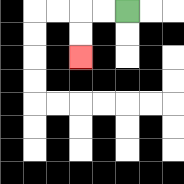{'start': '[5, 0]', 'end': '[3, 2]', 'path_directions': 'L,L,D,D', 'path_coordinates': '[[5, 0], [4, 0], [3, 0], [3, 1], [3, 2]]'}